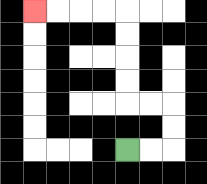{'start': '[5, 6]', 'end': '[1, 0]', 'path_directions': 'R,R,U,U,L,L,U,U,U,U,L,L,L,L', 'path_coordinates': '[[5, 6], [6, 6], [7, 6], [7, 5], [7, 4], [6, 4], [5, 4], [5, 3], [5, 2], [5, 1], [5, 0], [4, 0], [3, 0], [2, 0], [1, 0]]'}